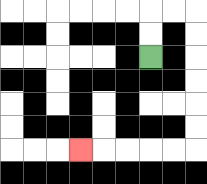{'start': '[6, 2]', 'end': '[3, 6]', 'path_directions': 'U,U,R,R,D,D,D,D,D,D,L,L,L,L,L', 'path_coordinates': '[[6, 2], [6, 1], [6, 0], [7, 0], [8, 0], [8, 1], [8, 2], [8, 3], [8, 4], [8, 5], [8, 6], [7, 6], [6, 6], [5, 6], [4, 6], [3, 6]]'}